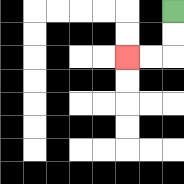{'start': '[7, 0]', 'end': '[5, 2]', 'path_directions': 'D,D,L,L', 'path_coordinates': '[[7, 0], [7, 1], [7, 2], [6, 2], [5, 2]]'}